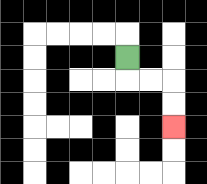{'start': '[5, 2]', 'end': '[7, 5]', 'path_directions': 'D,R,R,D,D', 'path_coordinates': '[[5, 2], [5, 3], [6, 3], [7, 3], [7, 4], [7, 5]]'}